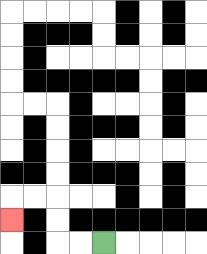{'start': '[4, 10]', 'end': '[0, 9]', 'path_directions': 'L,L,U,U,L,L,D', 'path_coordinates': '[[4, 10], [3, 10], [2, 10], [2, 9], [2, 8], [1, 8], [0, 8], [0, 9]]'}